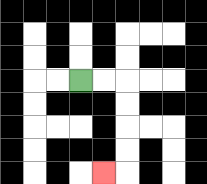{'start': '[3, 3]', 'end': '[4, 7]', 'path_directions': 'R,R,D,D,D,D,L', 'path_coordinates': '[[3, 3], [4, 3], [5, 3], [5, 4], [5, 5], [5, 6], [5, 7], [4, 7]]'}